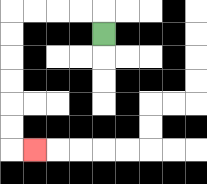{'start': '[4, 1]', 'end': '[1, 6]', 'path_directions': 'U,L,L,L,L,D,D,D,D,D,D,R', 'path_coordinates': '[[4, 1], [4, 0], [3, 0], [2, 0], [1, 0], [0, 0], [0, 1], [0, 2], [0, 3], [0, 4], [0, 5], [0, 6], [1, 6]]'}